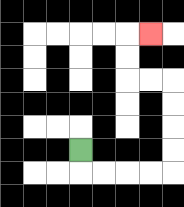{'start': '[3, 6]', 'end': '[6, 1]', 'path_directions': 'D,R,R,R,R,U,U,U,U,L,L,U,U,R', 'path_coordinates': '[[3, 6], [3, 7], [4, 7], [5, 7], [6, 7], [7, 7], [7, 6], [7, 5], [7, 4], [7, 3], [6, 3], [5, 3], [5, 2], [5, 1], [6, 1]]'}